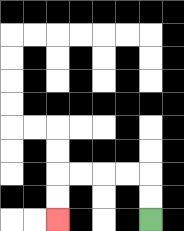{'start': '[6, 9]', 'end': '[2, 9]', 'path_directions': 'U,U,L,L,L,L,D,D', 'path_coordinates': '[[6, 9], [6, 8], [6, 7], [5, 7], [4, 7], [3, 7], [2, 7], [2, 8], [2, 9]]'}